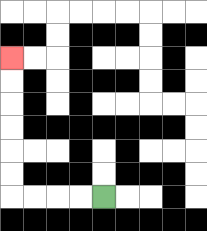{'start': '[4, 8]', 'end': '[0, 2]', 'path_directions': 'L,L,L,L,U,U,U,U,U,U', 'path_coordinates': '[[4, 8], [3, 8], [2, 8], [1, 8], [0, 8], [0, 7], [0, 6], [0, 5], [0, 4], [0, 3], [0, 2]]'}